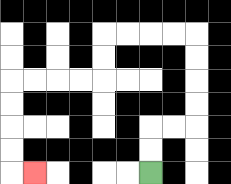{'start': '[6, 7]', 'end': '[1, 7]', 'path_directions': 'U,U,R,R,U,U,U,U,L,L,L,L,D,D,L,L,L,L,D,D,D,D,R', 'path_coordinates': '[[6, 7], [6, 6], [6, 5], [7, 5], [8, 5], [8, 4], [8, 3], [8, 2], [8, 1], [7, 1], [6, 1], [5, 1], [4, 1], [4, 2], [4, 3], [3, 3], [2, 3], [1, 3], [0, 3], [0, 4], [0, 5], [0, 6], [0, 7], [1, 7]]'}